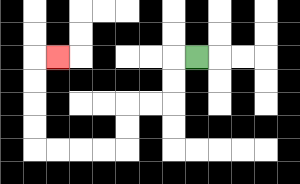{'start': '[8, 2]', 'end': '[2, 2]', 'path_directions': 'L,D,D,L,L,D,D,L,L,L,L,U,U,U,U,R', 'path_coordinates': '[[8, 2], [7, 2], [7, 3], [7, 4], [6, 4], [5, 4], [5, 5], [5, 6], [4, 6], [3, 6], [2, 6], [1, 6], [1, 5], [1, 4], [1, 3], [1, 2], [2, 2]]'}